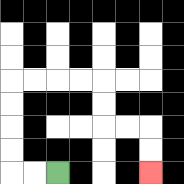{'start': '[2, 7]', 'end': '[6, 7]', 'path_directions': 'L,L,U,U,U,U,R,R,R,R,D,D,R,R,D,D', 'path_coordinates': '[[2, 7], [1, 7], [0, 7], [0, 6], [0, 5], [0, 4], [0, 3], [1, 3], [2, 3], [3, 3], [4, 3], [4, 4], [4, 5], [5, 5], [6, 5], [6, 6], [6, 7]]'}